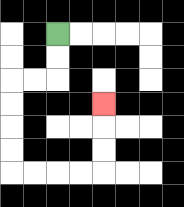{'start': '[2, 1]', 'end': '[4, 4]', 'path_directions': 'D,D,L,L,D,D,D,D,R,R,R,R,U,U,U', 'path_coordinates': '[[2, 1], [2, 2], [2, 3], [1, 3], [0, 3], [0, 4], [0, 5], [0, 6], [0, 7], [1, 7], [2, 7], [3, 7], [4, 7], [4, 6], [4, 5], [4, 4]]'}